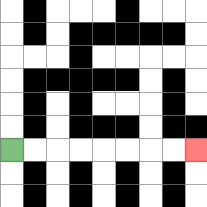{'start': '[0, 6]', 'end': '[8, 6]', 'path_directions': 'R,R,R,R,R,R,R,R', 'path_coordinates': '[[0, 6], [1, 6], [2, 6], [3, 6], [4, 6], [5, 6], [6, 6], [7, 6], [8, 6]]'}